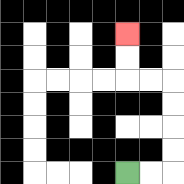{'start': '[5, 7]', 'end': '[5, 1]', 'path_directions': 'R,R,U,U,U,U,L,L,U,U', 'path_coordinates': '[[5, 7], [6, 7], [7, 7], [7, 6], [7, 5], [7, 4], [7, 3], [6, 3], [5, 3], [5, 2], [5, 1]]'}